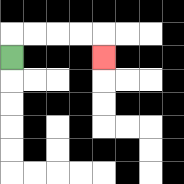{'start': '[0, 2]', 'end': '[4, 2]', 'path_directions': 'U,R,R,R,R,D', 'path_coordinates': '[[0, 2], [0, 1], [1, 1], [2, 1], [3, 1], [4, 1], [4, 2]]'}